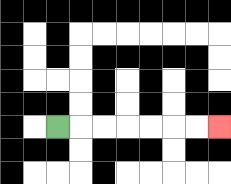{'start': '[2, 5]', 'end': '[9, 5]', 'path_directions': 'R,R,R,R,R,R,R', 'path_coordinates': '[[2, 5], [3, 5], [4, 5], [5, 5], [6, 5], [7, 5], [8, 5], [9, 5]]'}